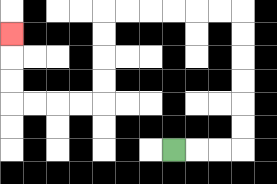{'start': '[7, 6]', 'end': '[0, 1]', 'path_directions': 'R,R,R,U,U,U,U,U,U,L,L,L,L,L,L,D,D,D,D,L,L,L,L,U,U,U', 'path_coordinates': '[[7, 6], [8, 6], [9, 6], [10, 6], [10, 5], [10, 4], [10, 3], [10, 2], [10, 1], [10, 0], [9, 0], [8, 0], [7, 0], [6, 0], [5, 0], [4, 0], [4, 1], [4, 2], [4, 3], [4, 4], [3, 4], [2, 4], [1, 4], [0, 4], [0, 3], [0, 2], [0, 1]]'}